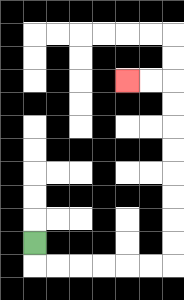{'start': '[1, 10]', 'end': '[5, 3]', 'path_directions': 'D,R,R,R,R,R,R,U,U,U,U,U,U,U,U,L,L', 'path_coordinates': '[[1, 10], [1, 11], [2, 11], [3, 11], [4, 11], [5, 11], [6, 11], [7, 11], [7, 10], [7, 9], [7, 8], [7, 7], [7, 6], [7, 5], [7, 4], [7, 3], [6, 3], [5, 3]]'}